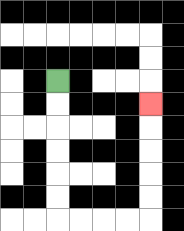{'start': '[2, 3]', 'end': '[6, 4]', 'path_directions': 'D,D,D,D,D,D,R,R,R,R,U,U,U,U,U', 'path_coordinates': '[[2, 3], [2, 4], [2, 5], [2, 6], [2, 7], [2, 8], [2, 9], [3, 9], [4, 9], [5, 9], [6, 9], [6, 8], [6, 7], [6, 6], [6, 5], [6, 4]]'}